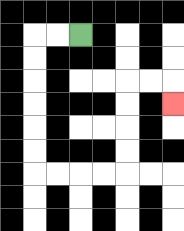{'start': '[3, 1]', 'end': '[7, 4]', 'path_directions': 'L,L,D,D,D,D,D,D,R,R,R,R,U,U,U,U,R,R,D', 'path_coordinates': '[[3, 1], [2, 1], [1, 1], [1, 2], [1, 3], [1, 4], [1, 5], [1, 6], [1, 7], [2, 7], [3, 7], [4, 7], [5, 7], [5, 6], [5, 5], [5, 4], [5, 3], [6, 3], [7, 3], [7, 4]]'}